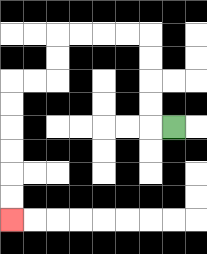{'start': '[7, 5]', 'end': '[0, 9]', 'path_directions': 'L,U,U,U,U,L,L,L,L,D,D,L,L,D,D,D,D,D,D', 'path_coordinates': '[[7, 5], [6, 5], [6, 4], [6, 3], [6, 2], [6, 1], [5, 1], [4, 1], [3, 1], [2, 1], [2, 2], [2, 3], [1, 3], [0, 3], [0, 4], [0, 5], [0, 6], [0, 7], [0, 8], [0, 9]]'}